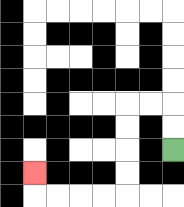{'start': '[7, 6]', 'end': '[1, 7]', 'path_directions': 'U,U,L,L,D,D,D,D,L,L,L,L,U', 'path_coordinates': '[[7, 6], [7, 5], [7, 4], [6, 4], [5, 4], [5, 5], [5, 6], [5, 7], [5, 8], [4, 8], [3, 8], [2, 8], [1, 8], [1, 7]]'}